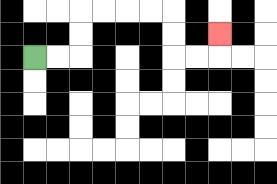{'start': '[1, 2]', 'end': '[9, 1]', 'path_directions': 'R,R,U,U,R,R,R,R,D,D,R,R,U', 'path_coordinates': '[[1, 2], [2, 2], [3, 2], [3, 1], [3, 0], [4, 0], [5, 0], [6, 0], [7, 0], [7, 1], [7, 2], [8, 2], [9, 2], [9, 1]]'}